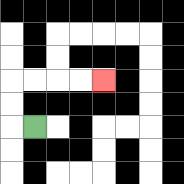{'start': '[1, 5]', 'end': '[4, 3]', 'path_directions': 'L,U,U,R,R,R,R', 'path_coordinates': '[[1, 5], [0, 5], [0, 4], [0, 3], [1, 3], [2, 3], [3, 3], [4, 3]]'}